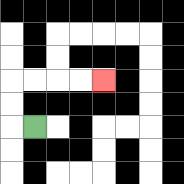{'start': '[1, 5]', 'end': '[4, 3]', 'path_directions': 'L,U,U,R,R,R,R', 'path_coordinates': '[[1, 5], [0, 5], [0, 4], [0, 3], [1, 3], [2, 3], [3, 3], [4, 3]]'}